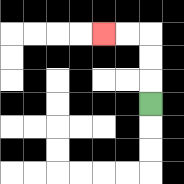{'start': '[6, 4]', 'end': '[4, 1]', 'path_directions': 'U,U,U,L,L', 'path_coordinates': '[[6, 4], [6, 3], [6, 2], [6, 1], [5, 1], [4, 1]]'}